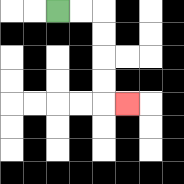{'start': '[2, 0]', 'end': '[5, 4]', 'path_directions': 'R,R,D,D,D,D,R', 'path_coordinates': '[[2, 0], [3, 0], [4, 0], [4, 1], [4, 2], [4, 3], [4, 4], [5, 4]]'}